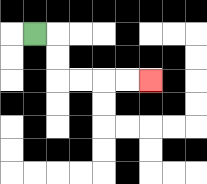{'start': '[1, 1]', 'end': '[6, 3]', 'path_directions': 'R,D,D,R,R,R,R', 'path_coordinates': '[[1, 1], [2, 1], [2, 2], [2, 3], [3, 3], [4, 3], [5, 3], [6, 3]]'}